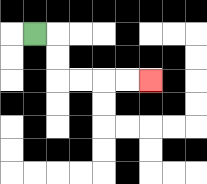{'start': '[1, 1]', 'end': '[6, 3]', 'path_directions': 'R,D,D,R,R,R,R', 'path_coordinates': '[[1, 1], [2, 1], [2, 2], [2, 3], [3, 3], [4, 3], [5, 3], [6, 3]]'}